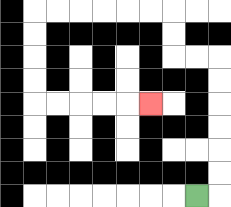{'start': '[8, 8]', 'end': '[6, 4]', 'path_directions': 'R,U,U,U,U,U,U,L,L,U,U,L,L,L,L,L,L,D,D,D,D,R,R,R,R,R', 'path_coordinates': '[[8, 8], [9, 8], [9, 7], [9, 6], [9, 5], [9, 4], [9, 3], [9, 2], [8, 2], [7, 2], [7, 1], [7, 0], [6, 0], [5, 0], [4, 0], [3, 0], [2, 0], [1, 0], [1, 1], [1, 2], [1, 3], [1, 4], [2, 4], [3, 4], [4, 4], [5, 4], [6, 4]]'}